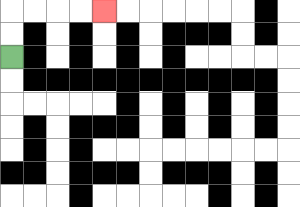{'start': '[0, 2]', 'end': '[4, 0]', 'path_directions': 'U,U,R,R,R,R', 'path_coordinates': '[[0, 2], [0, 1], [0, 0], [1, 0], [2, 0], [3, 0], [4, 0]]'}